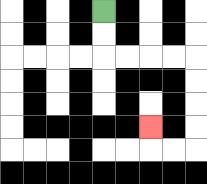{'start': '[4, 0]', 'end': '[6, 5]', 'path_directions': 'D,D,R,R,R,R,D,D,D,D,L,L,U', 'path_coordinates': '[[4, 0], [4, 1], [4, 2], [5, 2], [6, 2], [7, 2], [8, 2], [8, 3], [8, 4], [8, 5], [8, 6], [7, 6], [6, 6], [6, 5]]'}